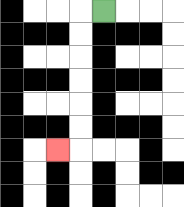{'start': '[4, 0]', 'end': '[2, 6]', 'path_directions': 'L,D,D,D,D,D,D,L', 'path_coordinates': '[[4, 0], [3, 0], [3, 1], [3, 2], [3, 3], [3, 4], [3, 5], [3, 6], [2, 6]]'}